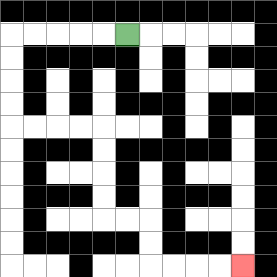{'start': '[5, 1]', 'end': '[10, 11]', 'path_directions': 'L,L,L,L,L,D,D,D,D,R,R,R,R,D,D,D,D,R,R,D,D,R,R,R,R', 'path_coordinates': '[[5, 1], [4, 1], [3, 1], [2, 1], [1, 1], [0, 1], [0, 2], [0, 3], [0, 4], [0, 5], [1, 5], [2, 5], [3, 5], [4, 5], [4, 6], [4, 7], [4, 8], [4, 9], [5, 9], [6, 9], [6, 10], [6, 11], [7, 11], [8, 11], [9, 11], [10, 11]]'}